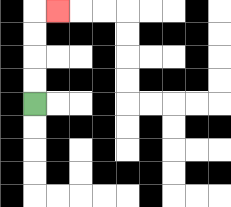{'start': '[1, 4]', 'end': '[2, 0]', 'path_directions': 'U,U,U,U,R', 'path_coordinates': '[[1, 4], [1, 3], [1, 2], [1, 1], [1, 0], [2, 0]]'}